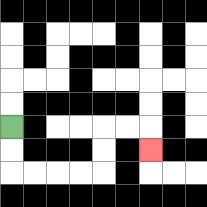{'start': '[0, 5]', 'end': '[6, 6]', 'path_directions': 'D,D,R,R,R,R,U,U,R,R,D', 'path_coordinates': '[[0, 5], [0, 6], [0, 7], [1, 7], [2, 7], [3, 7], [4, 7], [4, 6], [4, 5], [5, 5], [6, 5], [6, 6]]'}